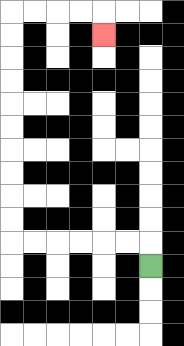{'start': '[6, 11]', 'end': '[4, 1]', 'path_directions': 'U,L,L,L,L,L,L,U,U,U,U,U,U,U,U,U,U,R,R,R,R,D', 'path_coordinates': '[[6, 11], [6, 10], [5, 10], [4, 10], [3, 10], [2, 10], [1, 10], [0, 10], [0, 9], [0, 8], [0, 7], [0, 6], [0, 5], [0, 4], [0, 3], [0, 2], [0, 1], [0, 0], [1, 0], [2, 0], [3, 0], [4, 0], [4, 1]]'}